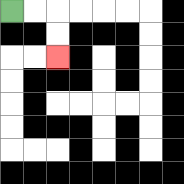{'start': '[0, 0]', 'end': '[2, 2]', 'path_directions': 'R,R,D,D', 'path_coordinates': '[[0, 0], [1, 0], [2, 0], [2, 1], [2, 2]]'}